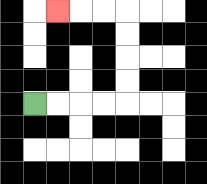{'start': '[1, 4]', 'end': '[2, 0]', 'path_directions': 'R,R,R,R,U,U,U,U,L,L,L', 'path_coordinates': '[[1, 4], [2, 4], [3, 4], [4, 4], [5, 4], [5, 3], [5, 2], [5, 1], [5, 0], [4, 0], [3, 0], [2, 0]]'}